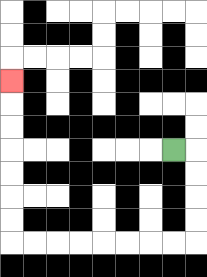{'start': '[7, 6]', 'end': '[0, 3]', 'path_directions': 'R,D,D,D,D,L,L,L,L,L,L,L,L,U,U,U,U,U,U,U', 'path_coordinates': '[[7, 6], [8, 6], [8, 7], [8, 8], [8, 9], [8, 10], [7, 10], [6, 10], [5, 10], [4, 10], [3, 10], [2, 10], [1, 10], [0, 10], [0, 9], [0, 8], [0, 7], [0, 6], [0, 5], [0, 4], [0, 3]]'}